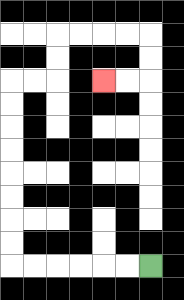{'start': '[6, 11]', 'end': '[4, 3]', 'path_directions': 'L,L,L,L,L,L,U,U,U,U,U,U,U,U,R,R,U,U,R,R,R,R,D,D,L,L', 'path_coordinates': '[[6, 11], [5, 11], [4, 11], [3, 11], [2, 11], [1, 11], [0, 11], [0, 10], [0, 9], [0, 8], [0, 7], [0, 6], [0, 5], [0, 4], [0, 3], [1, 3], [2, 3], [2, 2], [2, 1], [3, 1], [4, 1], [5, 1], [6, 1], [6, 2], [6, 3], [5, 3], [4, 3]]'}